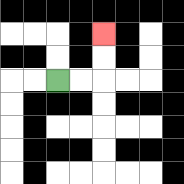{'start': '[2, 3]', 'end': '[4, 1]', 'path_directions': 'R,R,U,U', 'path_coordinates': '[[2, 3], [3, 3], [4, 3], [4, 2], [4, 1]]'}